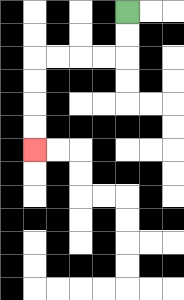{'start': '[5, 0]', 'end': '[1, 6]', 'path_directions': 'D,D,L,L,L,L,D,D,D,D', 'path_coordinates': '[[5, 0], [5, 1], [5, 2], [4, 2], [3, 2], [2, 2], [1, 2], [1, 3], [1, 4], [1, 5], [1, 6]]'}